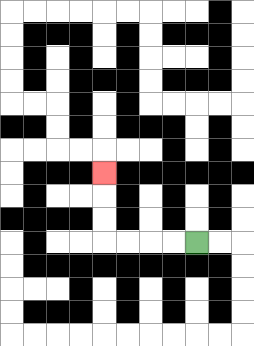{'start': '[8, 10]', 'end': '[4, 7]', 'path_directions': 'L,L,L,L,U,U,U', 'path_coordinates': '[[8, 10], [7, 10], [6, 10], [5, 10], [4, 10], [4, 9], [4, 8], [4, 7]]'}